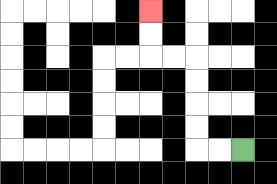{'start': '[10, 6]', 'end': '[6, 0]', 'path_directions': 'L,L,U,U,U,U,L,L,U,U', 'path_coordinates': '[[10, 6], [9, 6], [8, 6], [8, 5], [8, 4], [8, 3], [8, 2], [7, 2], [6, 2], [6, 1], [6, 0]]'}